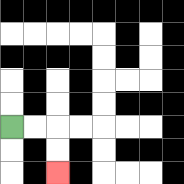{'start': '[0, 5]', 'end': '[2, 7]', 'path_directions': 'R,R,D,D', 'path_coordinates': '[[0, 5], [1, 5], [2, 5], [2, 6], [2, 7]]'}